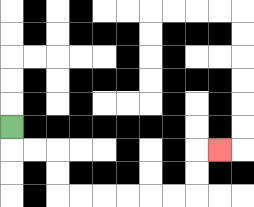{'start': '[0, 5]', 'end': '[9, 6]', 'path_directions': 'D,R,R,D,D,R,R,R,R,R,R,U,U,R', 'path_coordinates': '[[0, 5], [0, 6], [1, 6], [2, 6], [2, 7], [2, 8], [3, 8], [4, 8], [5, 8], [6, 8], [7, 8], [8, 8], [8, 7], [8, 6], [9, 6]]'}